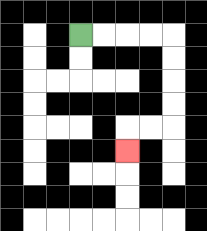{'start': '[3, 1]', 'end': '[5, 6]', 'path_directions': 'R,R,R,R,D,D,D,D,L,L,D', 'path_coordinates': '[[3, 1], [4, 1], [5, 1], [6, 1], [7, 1], [7, 2], [7, 3], [7, 4], [7, 5], [6, 5], [5, 5], [5, 6]]'}